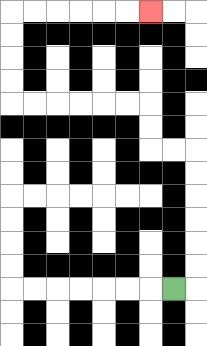{'start': '[7, 12]', 'end': '[6, 0]', 'path_directions': 'R,U,U,U,U,U,U,L,L,U,U,L,L,L,L,L,L,U,U,U,U,R,R,R,R,R,R', 'path_coordinates': '[[7, 12], [8, 12], [8, 11], [8, 10], [8, 9], [8, 8], [8, 7], [8, 6], [7, 6], [6, 6], [6, 5], [6, 4], [5, 4], [4, 4], [3, 4], [2, 4], [1, 4], [0, 4], [0, 3], [0, 2], [0, 1], [0, 0], [1, 0], [2, 0], [3, 0], [4, 0], [5, 0], [6, 0]]'}